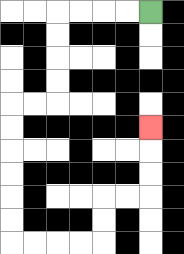{'start': '[6, 0]', 'end': '[6, 5]', 'path_directions': 'L,L,L,L,D,D,D,D,L,L,D,D,D,D,D,D,R,R,R,R,U,U,R,R,U,U,U', 'path_coordinates': '[[6, 0], [5, 0], [4, 0], [3, 0], [2, 0], [2, 1], [2, 2], [2, 3], [2, 4], [1, 4], [0, 4], [0, 5], [0, 6], [0, 7], [0, 8], [0, 9], [0, 10], [1, 10], [2, 10], [3, 10], [4, 10], [4, 9], [4, 8], [5, 8], [6, 8], [6, 7], [6, 6], [6, 5]]'}